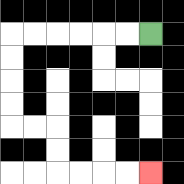{'start': '[6, 1]', 'end': '[6, 7]', 'path_directions': 'L,L,L,L,L,L,D,D,D,D,R,R,D,D,R,R,R,R', 'path_coordinates': '[[6, 1], [5, 1], [4, 1], [3, 1], [2, 1], [1, 1], [0, 1], [0, 2], [0, 3], [0, 4], [0, 5], [1, 5], [2, 5], [2, 6], [2, 7], [3, 7], [4, 7], [5, 7], [6, 7]]'}